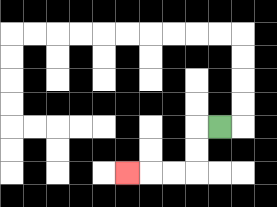{'start': '[9, 5]', 'end': '[5, 7]', 'path_directions': 'L,D,D,L,L,L', 'path_coordinates': '[[9, 5], [8, 5], [8, 6], [8, 7], [7, 7], [6, 7], [5, 7]]'}